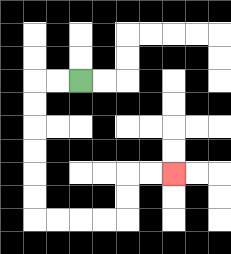{'start': '[3, 3]', 'end': '[7, 7]', 'path_directions': 'L,L,D,D,D,D,D,D,R,R,R,R,U,U,R,R', 'path_coordinates': '[[3, 3], [2, 3], [1, 3], [1, 4], [1, 5], [1, 6], [1, 7], [1, 8], [1, 9], [2, 9], [3, 9], [4, 9], [5, 9], [5, 8], [5, 7], [6, 7], [7, 7]]'}